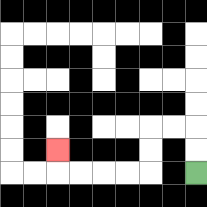{'start': '[8, 7]', 'end': '[2, 6]', 'path_directions': 'U,U,L,L,D,D,L,L,L,L,U', 'path_coordinates': '[[8, 7], [8, 6], [8, 5], [7, 5], [6, 5], [6, 6], [6, 7], [5, 7], [4, 7], [3, 7], [2, 7], [2, 6]]'}